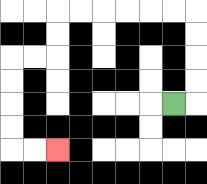{'start': '[7, 4]', 'end': '[2, 6]', 'path_directions': 'R,U,U,U,U,L,L,L,L,L,L,D,D,L,L,D,D,D,D,R,R', 'path_coordinates': '[[7, 4], [8, 4], [8, 3], [8, 2], [8, 1], [8, 0], [7, 0], [6, 0], [5, 0], [4, 0], [3, 0], [2, 0], [2, 1], [2, 2], [1, 2], [0, 2], [0, 3], [0, 4], [0, 5], [0, 6], [1, 6], [2, 6]]'}